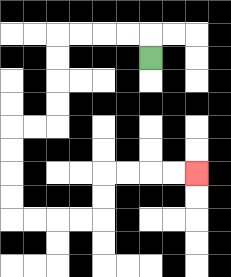{'start': '[6, 2]', 'end': '[8, 7]', 'path_directions': 'U,L,L,L,L,D,D,D,D,L,L,D,D,D,D,R,R,R,R,U,U,R,R,R,R', 'path_coordinates': '[[6, 2], [6, 1], [5, 1], [4, 1], [3, 1], [2, 1], [2, 2], [2, 3], [2, 4], [2, 5], [1, 5], [0, 5], [0, 6], [0, 7], [0, 8], [0, 9], [1, 9], [2, 9], [3, 9], [4, 9], [4, 8], [4, 7], [5, 7], [6, 7], [7, 7], [8, 7]]'}